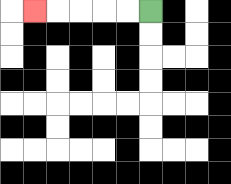{'start': '[6, 0]', 'end': '[1, 0]', 'path_directions': 'L,L,L,L,L', 'path_coordinates': '[[6, 0], [5, 0], [4, 0], [3, 0], [2, 0], [1, 0]]'}